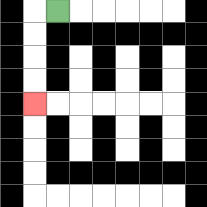{'start': '[2, 0]', 'end': '[1, 4]', 'path_directions': 'L,D,D,D,D', 'path_coordinates': '[[2, 0], [1, 0], [1, 1], [1, 2], [1, 3], [1, 4]]'}